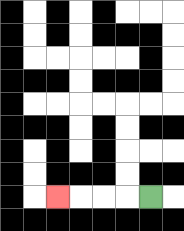{'start': '[6, 8]', 'end': '[2, 8]', 'path_directions': 'L,L,L,L', 'path_coordinates': '[[6, 8], [5, 8], [4, 8], [3, 8], [2, 8]]'}